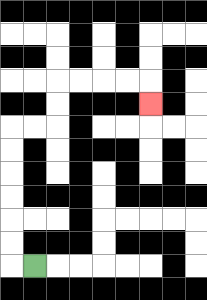{'start': '[1, 11]', 'end': '[6, 4]', 'path_directions': 'L,U,U,U,U,U,U,R,R,U,U,R,R,R,R,D', 'path_coordinates': '[[1, 11], [0, 11], [0, 10], [0, 9], [0, 8], [0, 7], [0, 6], [0, 5], [1, 5], [2, 5], [2, 4], [2, 3], [3, 3], [4, 3], [5, 3], [6, 3], [6, 4]]'}